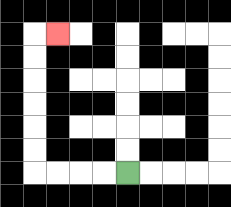{'start': '[5, 7]', 'end': '[2, 1]', 'path_directions': 'L,L,L,L,U,U,U,U,U,U,R', 'path_coordinates': '[[5, 7], [4, 7], [3, 7], [2, 7], [1, 7], [1, 6], [1, 5], [1, 4], [1, 3], [1, 2], [1, 1], [2, 1]]'}